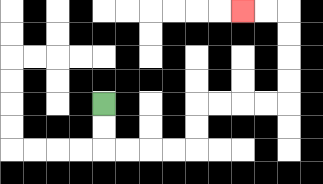{'start': '[4, 4]', 'end': '[10, 0]', 'path_directions': 'D,D,R,R,R,R,U,U,R,R,R,R,U,U,U,U,L,L', 'path_coordinates': '[[4, 4], [4, 5], [4, 6], [5, 6], [6, 6], [7, 6], [8, 6], [8, 5], [8, 4], [9, 4], [10, 4], [11, 4], [12, 4], [12, 3], [12, 2], [12, 1], [12, 0], [11, 0], [10, 0]]'}